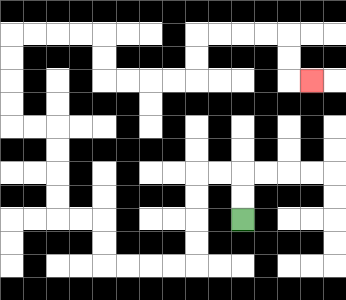{'start': '[10, 9]', 'end': '[13, 3]', 'path_directions': 'U,U,L,L,D,D,D,D,L,L,L,L,U,U,L,L,U,U,U,U,L,L,U,U,U,U,R,R,R,R,D,D,R,R,R,R,U,U,R,R,R,R,D,D,R', 'path_coordinates': '[[10, 9], [10, 8], [10, 7], [9, 7], [8, 7], [8, 8], [8, 9], [8, 10], [8, 11], [7, 11], [6, 11], [5, 11], [4, 11], [4, 10], [4, 9], [3, 9], [2, 9], [2, 8], [2, 7], [2, 6], [2, 5], [1, 5], [0, 5], [0, 4], [0, 3], [0, 2], [0, 1], [1, 1], [2, 1], [3, 1], [4, 1], [4, 2], [4, 3], [5, 3], [6, 3], [7, 3], [8, 3], [8, 2], [8, 1], [9, 1], [10, 1], [11, 1], [12, 1], [12, 2], [12, 3], [13, 3]]'}